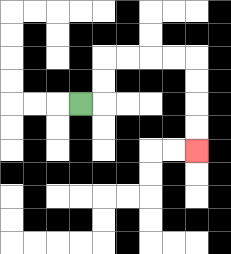{'start': '[3, 4]', 'end': '[8, 6]', 'path_directions': 'R,U,U,R,R,R,R,D,D,D,D', 'path_coordinates': '[[3, 4], [4, 4], [4, 3], [4, 2], [5, 2], [6, 2], [7, 2], [8, 2], [8, 3], [8, 4], [8, 5], [8, 6]]'}